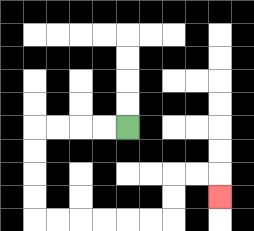{'start': '[5, 5]', 'end': '[9, 8]', 'path_directions': 'L,L,L,L,D,D,D,D,R,R,R,R,R,R,U,U,R,R,D', 'path_coordinates': '[[5, 5], [4, 5], [3, 5], [2, 5], [1, 5], [1, 6], [1, 7], [1, 8], [1, 9], [2, 9], [3, 9], [4, 9], [5, 9], [6, 9], [7, 9], [7, 8], [7, 7], [8, 7], [9, 7], [9, 8]]'}